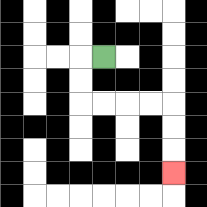{'start': '[4, 2]', 'end': '[7, 7]', 'path_directions': 'L,D,D,R,R,R,R,D,D,D', 'path_coordinates': '[[4, 2], [3, 2], [3, 3], [3, 4], [4, 4], [5, 4], [6, 4], [7, 4], [7, 5], [7, 6], [7, 7]]'}